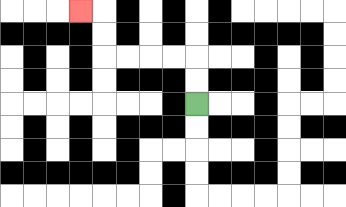{'start': '[8, 4]', 'end': '[3, 0]', 'path_directions': 'U,U,L,L,L,L,U,U,L', 'path_coordinates': '[[8, 4], [8, 3], [8, 2], [7, 2], [6, 2], [5, 2], [4, 2], [4, 1], [4, 0], [3, 0]]'}